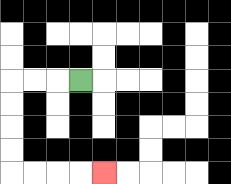{'start': '[3, 3]', 'end': '[4, 7]', 'path_directions': 'L,L,L,D,D,D,D,R,R,R,R', 'path_coordinates': '[[3, 3], [2, 3], [1, 3], [0, 3], [0, 4], [0, 5], [0, 6], [0, 7], [1, 7], [2, 7], [3, 7], [4, 7]]'}